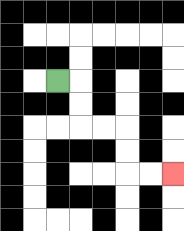{'start': '[2, 3]', 'end': '[7, 7]', 'path_directions': 'R,D,D,R,R,D,D,R,R', 'path_coordinates': '[[2, 3], [3, 3], [3, 4], [3, 5], [4, 5], [5, 5], [5, 6], [5, 7], [6, 7], [7, 7]]'}